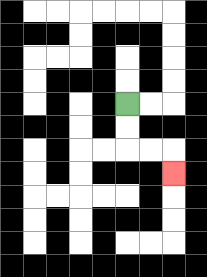{'start': '[5, 4]', 'end': '[7, 7]', 'path_directions': 'D,D,R,R,D', 'path_coordinates': '[[5, 4], [5, 5], [5, 6], [6, 6], [7, 6], [7, 7]]'}